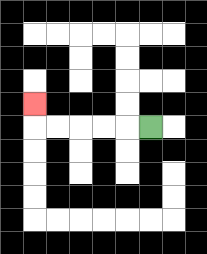{'start': '[6, 5]', 'end': '[1, 4]', 'path_directions': 'L,L,L,L,L,U', 'path_coordinates': '[[6, 5], [5, 5], [4, 5], [3, 5], [2, 5], [1, 5], [1, 4]]'}